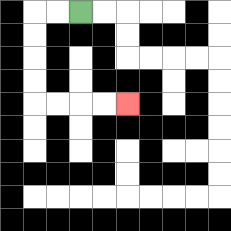{'start': '[3, 0]', 'end': '[5, 4]', 'path_directions': 'L,L,D,D,D,D,R,R,R,R', 'path_coordinates': '[[3, 0], [2, 0], [1, 0], [1, 1], [1, 2], [1, 3], [1, 4], [2, 4], [3, 4], [4, 4], [5, 4]]'}